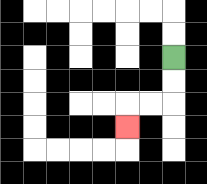{'start': '[7, 2]', 'end': '[5, 5]', 'path_directions': 'D,D,L,L,D', 'path_coordinates': '[[7, 2], [7, 3], [7, 4], [6, 4], [5, 4], [5, 5]]'}